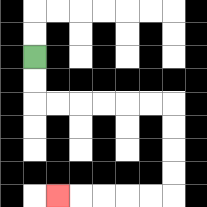{'start': '[1, 2]', 'end': '[2, 8]', 'path_directions': 'D,D,R,R,R,R,R,R,D,D,D,D,L,L,L,L,L', 'path_coordinates': '[[1, 2], [1, 3], [1, 4], [2, 4], [3, 4], [4, 4], [5, 4], [6, 4], [7, 4], [7, 5], [7, 6], [7, 7], [7, 8], [6, 8], [5, 8], [4, 8], [3, 8], [2, 8]]'}